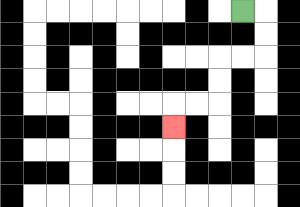{'start': '[10, 0]', 'end': '[7, 5]', 'path_directions': 'R,D,D,L,L,D,D,L,L,D', 'path_coordinates': '[[10, 0], [11, 0], [11, 1], [11, 2], [10, 2], [9, 2], [9, 3], [9, 4], [8, 4], [7, 4], [7, 5]]'}